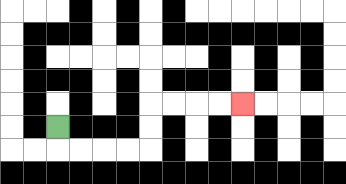{'start': '[2, 5]', 'end': '[10, 4]', 'path_directions': 'D,R,R,R,R,U,U,R,R,R,R', 'path_coordinates': '[[2, 5], [2, 6], [3, 6], [4, 6], [5, 6], [6, 6], [6, 5], [6, 4], [7, 4], [8, 4], [9, 4], [10, 4]]'}